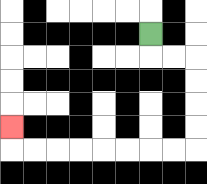{'start': '[6, 1]', 'end': '[0, 5]', 'path_directions': 'D,R,R,D,D,D,D,L,L,L,L,L,L,L,L,U', 'path_coordinates': '[[6, 1], [6, 2], [7, 2], [8, 2], [8, 3], [8, 4], [8, 5], [8, 6], [7, 6], [6, 6], [5, 6], [4, 6], [3, 6], [2, 6], [1, 6], [0, 6], [0, 5]]'}